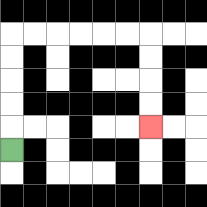{'start': '[0, 6]', 'end': '[6, 5]', 'path_directions': 'U,U,U,U,U,R,R,R,R,R,R,D,D,D,D', 'path_coordinates': '[[0, 6], [0, 5], [0, 4], [0, 3], [0, 2], [0, 1], [1, 1], [2, 1], [3, 1], [4, 1], [5, 1], [6, 1], [6, 2], [6, 3], [6, 4], [6, 5]]'}